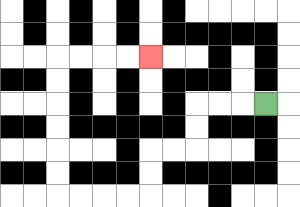{'start': '[11, 4]', 'end': '[6, 2]', 'path_directions': 'L,L,L,D,D,L,L,D,D,L,L,L,L,U,U,U,U,U,U,R,R,R,R', 'path_coordinates': '[[11, 4], [10, 4], [9, 4], [8, 4], [8, 5], [8, 6], [7, 6], [6, 6], [6, 7], [6, 8], [5, 8], [4, 8], [3, 8], [2, 8], [2, 7], [2, 6], [2, 5], [2, 4], [2, 3], [2, 2], [3, 2], [4, 2], [5, 2], [6, 2]]'}